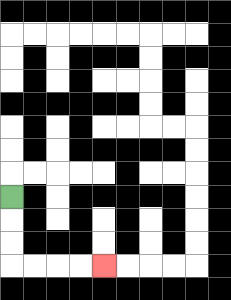{'start': '[0, 8]', 'end': '[4, 11]', 'path_directions': 'D,D,D,R,R,R,R', 'path_coordinates': '[[0, 8], [0, 9], [0, 10], [0, 11], [1, 11], [2, 11], [3, 11], [4, 11]]'}